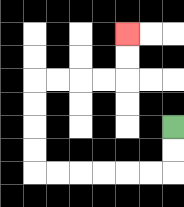{'start': '[7, 5]', 'end': '[5, 1]', 'path_directions': 'D,D,L,L,L,L,L,L,U,U,U,U,R,R,R,R,U,U', 'path_coordinates': '[[7, 5], [7, 6], [7, 7], [6, 7], [5, 7], [4, 7], [3, 7], [2, 7], [1, 7], [1, 6], [1, 5], [1, 4], [1, 3], [2, 3], [3, 3], [4, 3], [5, 3], [5, 2], [5, 1]]'}